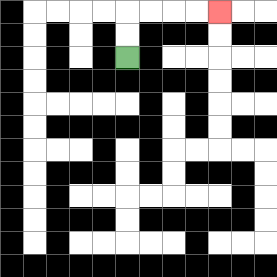{'start': '[5, 2]', 'end': '[9, 0]', 'path_directions': 'U,U,R,R,R,R', 'path_coordinates': '[[5, 2], [5, 1], [5, 0], [6, 0], [7, 0], [8, 0], [9, 0]]'}